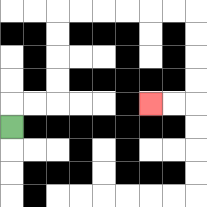{'start': '[0, 5]', 'end': '[6, 4]', 'path_directions': 'U,R,R,U,U,U,U,R,R,R,R,R,R,D,D,D,D,L,L', 'path_coordinates': '[[0, 5], [0, 4], [1, 4], [2, 4], [2, 3], [2, 2], [2, 1], [2, 0], [3, 0], [4, 0], [5, 0], [6, 0], [7, 0], [8, 0], [8, 1], [8, 2], [8, 3], [8, 4], [7, 4], [6, 4]]'}